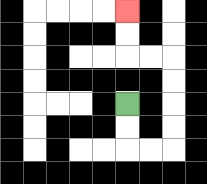{'start': '[5, 4]', 'end': '[5, 0]', 'path_directions': 'D,D,R,R,U,U,U,U,L,L,U,U', 'path_coordinates': '[[5, 4], [5, 5], [5, 6], [6, 6], [7, 6], [7, 5], [7, 4], [7, 3], [7, 2], [6, 2], [5, 2], [5, 1], [5, 0]]'}